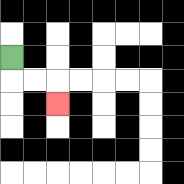{'start': '[0, 2]', 'end': '[2, 4]', 'path_directions': 'D,R,R,D', 'path_coordinates': '[[0, 2], [0, 3], [1, 3], [2, 3], [2, 4]]'}